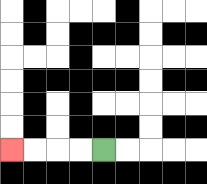{'start': '[4, 6]', 'end': '[0, 6]', 'path_directions': 'L,L,L,L', 'path_coordinates': '[[4, 6], [3, 6], [2, 6], [1, 6], [0, 6]]'}